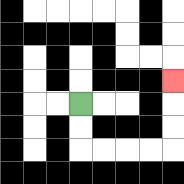{'start': '[3, 4]', 'end': '[7, 3]', 'path_directions': 'D,D,R,R,R,R,U,U,U', 'path_coordinates': '[[3, 4], [3, 5], [3, 6], [4, 6], [5, 6], [6, 6], [7, 6], [7, 5], [7, 4], [7, 3]]'}